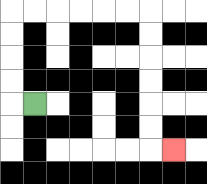{'start': '[1, 4]', 'end': '[7, 6]', 'path_directions': 'L,U,U,U,U,R,R,R,R,R,R,D,D,D,D,D,D,R', 'path_coordinates': '[[1, 4], [0, 4], [0, 3], [0, 2], [0, 1], [0, 0], [1, 0], [2, 0], [3, 0], [4, 0], [5, 0], [6, 0], [6, 1], [6, 2], [6, 3], [6, 4], [6, 5], [6, 6], [7, 6]]'}